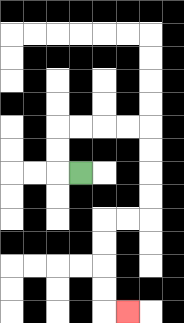{'start': '[3, 7]', 'end': '[5, 13]', 'path_directions': 'L,U,U,R,R,R,R,D,D,D,D,L,L,D,D,D,D,R', 'path_coordinates': '[[3, 7], [2, 7], [2, 6], [2, 5], [3, 5], [4, 5], [5, 5], [6, 5], [6, 6], [6, 7], [6, 8], [6, 9], [5, 9], [4, 9], [4, 10], [4, 11], [4, 12], [4, 13], [5, 13]]'}